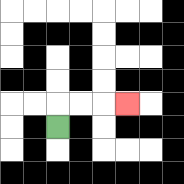{'start': '[2, 5]', 'end': '[5, 4]', 'path_directions': 'U,R,R,R', 'path_coordinates': '[[2, 5], [2, 4], [3, 4], [4, 4], [5, 4]]'}